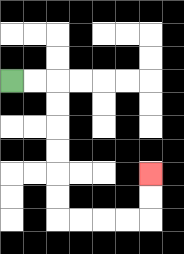{'start': '[0, 3]', 'end': '[6, 7]', 'path_directions': 'R,R,D,D,D,D,D,D,R,R,R,R,U,U', 'path_coordinates': '[[0, 3], [1, 3], [2, 3], [2, 4], [2, 5], [2, 6], [2, 7], [2, 8], [2, 9], [3, 9], [4, 9], [5, 9], [6, 9], [6, 8], [6, 7]]'}